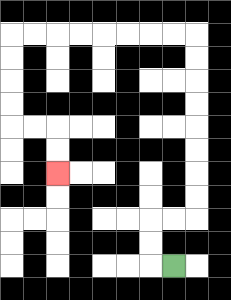{'start': '[7, 11]', 'end': '[2, 7]', 'path_directions': 'L,U,U,R,R,U,U,U,U,U,U,U,U,L,L,L,L,L,L,L,L,D,D,D,D,R,R,D,D', 'path_coordinates': '[[7, 11], [6, 11], [6, 10], [6, 9], [7, 9], [8, 9], [8, 8], [8, 7], [8, 6], [8, 5], [8, 4], [8, 3], [8, 2], [8, 1], [7, 1], [6, 1], [5, 1], [4, 1], [3, 1], [2, 1], [1, 1], [0, 1], [0, 2], [0, 3], [0, 4], [0, 5], [1, 5], [2, 5], [2, 6], [2, 7]]'}